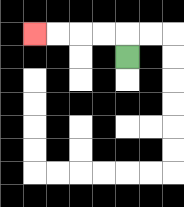{'start': '[5, 2]', 'end': '[1, 1]', 'path_directions': 'U,L,L,L,L', 'path_coordinates': '[[5, 2], [5, 1], [4, 1], [3, 1], [2, 1], [1, 1]]'}